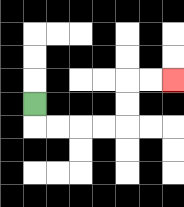{'start': '[1, 4]', 'end': '[7, 3]', 'path_directions': 'D,R,R,R,R,U,U,R,R', 'path_coordinates': '[[1, 4], [1, 5], [2, 5], [3, 5], [4, 5], [5, 5], [5, 4], [5, 3], [6, 3], [7, 3]]'}